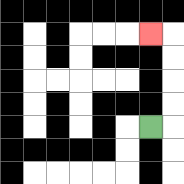{'start': '[6, 5]', 'end': '[6, 1]', 'path_directions': 'R,U,U,U,U,L', 'path_coordinates': '[[6, 5], [7, 5], [7, 4], [7, 3], [7, 2], [7, 1], [6, 1]]'}